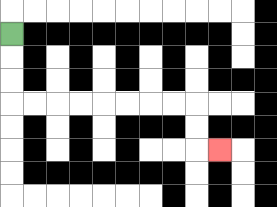{'start': '[0, 1]', 'end': '[9, 6]', 'path_directions': 'D,D,D,R,R,R,R,R,R,R,R,D,D,R', 'path_coordinates': '[[0, 1], [0, 2], [0, 3], [0, 4], [1, 4], [2, 4], [3, 4], [4, 4], [5, 4], [6, 4], [7, 4], [8, 4], [8, 5], [8, 6], [9, 6]]'}